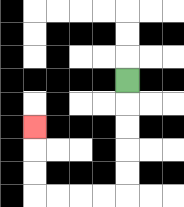{'start': '[5, 3]', 'end': '[1, 5]', 'path_directions': 'D,D,D,D,D,L,L,L,L,U,U,U', 'path_coordinates': '[[5, 3], [5, 4], [5, 5], [5, 6], [5, 7], [5, 8], [4, 8], [3, 8], [2, 8], [1, 8], [1, 7], [1, 6], [1, 5]]'}